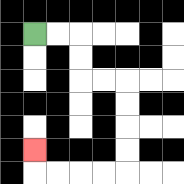{'start': '[1, 1]', 'end': '[1, 6]', 'path_directions': 'R,R,D,D,R,R,D,D,D,D,L,L,L,L,U', 'path_coordinates': '[[1, 1], [2, 1], [3, 1], [3, 2], [3, 3], [4, 3], [5, 3], [5, 4], [5, 5], [5, 6], [5, 7], [4, 7], [3, 7], [2, 7], [1, 7], [1, 6]]'}